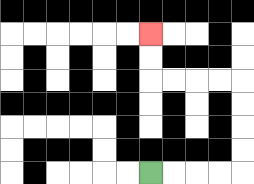{'start': '[6, 7]', 'end': '[6, 1]', 'path_directions': 'R,R,R,R,U,U,U,U,L,L,L,L,U,U', 'path_coordinates': '[[6, 7], [7, 7], [8, 7], [9, 7], [10, 7], [10, 6], [10, 5], [10, 4], [10, 3], [9, 3], [8, 3], [7, 3], [6, 3], [6, 2], [6, 1]]'}